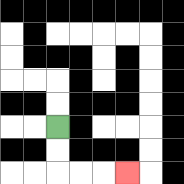{'start': '[2, 5]', 'end': '[5, 7]', 'path_directions': 'D,D,R,R,R', 'path_coordinates': '[[2, 5], [2, 6], [2, 7], [3, 7], [4, 7], [5, 7]]'}